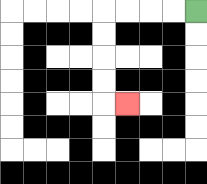{'start': '[8, 0]', 'end': '[5, 4]', 'path_directions': 'L,L,L,L,D,D,D,D,R', 'path_coordinates': '[[8, 0], [7, 0], [6, 0], [5, 0], [4, 0], [4, 1], [4, 2], [4, 3], [4, 4], [5, 4]]'}